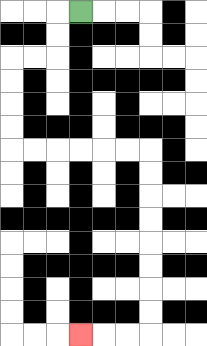{'start': '[3, 0]', 'end': '[3, 14]', 'path_directions': 'L,D,D,L,L,D,D,D,D,R,R,R,R,R,R,D,D,D,D,D,D,D,D,L,L,L', 'path_coordinates': '[[3, 0], [2, 0], [2, 1], [2, 2], [1, 2], [0, 2], [0, 3], [0, 4], [0, 5], [0, 6], [1, 6], [2, 6], [3, 6], [4, 6], [5, 6], [6, 6], [6, 7], [6, 8], [6, 9], [6, 10], [6, 11], [6, 12], [6, 13], [6, 14], [5, 14], [4, 14], [3, 14]]'}